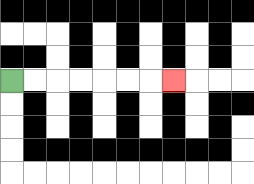{'start': '[0, 3]', 'end': '[7, 3]', 'path_directions': 'R,R,R,R,R,R,R', 'path_coordinates': '[[0, 3], [1, 3], [2, 3], [3, 3], [4, 3], [5, 3], [6, 3], [7, 3]]'}